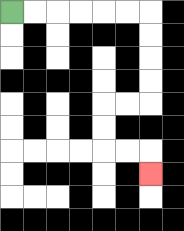{'start': '[0, 0]', 'end': '[6, 7]', 'path_directions': 'R,R,R,R,R,R,D,D,D,D,L,L,D,D,R,R,D', 'path_coordinates': '[[0, 0], [1, 0], [2, 0], [3, 0], [4, 0], [5, 0], [6, 0], [6, 1], [6, 2], [6, 3], [6, 4], [5, 4], [4, 4], [4, 5], [4, 6], [5, 6], [6, 6], [6, 7]]'}